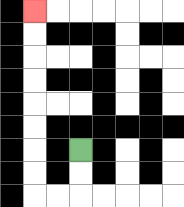{'start': '[3, 6]', 'end': '[1, 0]', 'path_directions': 'D,D,L,L,U,U,U,U,U,U,U,U', 'path_coordinates': '[[3, 6], [3, 7], [3, 8], [2, 8], [1, 8], [1, 7], [1, 6], [1, 5], [1, 4], [1, 3], [1, 2], [1, 1], [1, 0]]'}